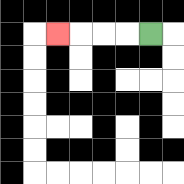{'start': '[6, 1]', 'end': '[2, 1]', 'path_directions': 'L,L,L,L', 'path_coordinates': '[[6, 1], [5, 1], [4, 1], [3, 1], [2, 1]]'}